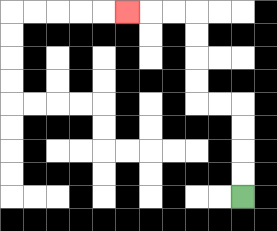{'start': '[10, 8]', 'end': '[5, 0]', 'path_directions': 'U,U,U,U,L,L,U,U,U,U,L,L,L', 'path_coordinates': '[[10, 8], [10, 7], [10, 6], [10, 5], [10, 4], [9, 4], [8, 4], [8, 3], [8, 2], [8, 1], [8, 0], [7, 0], [6, 0], [5, 0]]'}